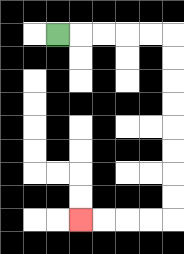{'start': '[2, 1]', 'end': '[3, 9]', 'path_directions': 'R,R,R,R,R,D,D,D,D,D,D,D,D,L,L,L,L', 'path_coordinates': '[[2, 1], [3, 1], [4, 1], [5, 1], [6, 1], [7, 1], [7, 2], [7, 3], [7, 4], [7, 5], [7, 6], [7, 7], [7, 8], [7, 9], [6, 9], [5, 9], [4, 9], [3, 9]]'}